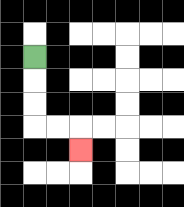{'start': '[1, 2]', 'end': '[3, 6]', 'path_directions': 'D,D,D,R,R,D', 'path_coordinates': '[[1, 2], [1, 3], [1, 4], [1, 5], [2, 5], [3, 5], [3, 6]]'}